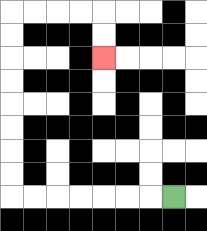{'start': '[7, 8]', 'end': '[4, 2]', 'path_directions': 'L,L,L,L,L,L,L,U,U,U,U,U,U,U,U,R,R,R,R,D,D', 'path_coordinates': '[[7, 8], [6, 8], [5, 8], [4, 8], [3, 8], [2, 8], [1, 8], [0, 8], [0, 7], [0, 6], [0, 5], [0, 4], [0, 3], [0, 2], [0, 1], [0, 0], [1, 0], [2, 0], [3, 0], [4, 0], [4, 1], [4, 2]]'}